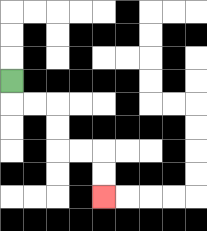{'start': '[0, 3]', 'end': '[4, 8]', 'path_directions': 'D,R,R,D,D,R,R,D,D', 'path_coordinates': '[[0, 3], [0, 4], [1, 4], [2, 4], [2, 5], [2, 6], [3, 6], [4, 6], [4, 7], [4, 8]]'}